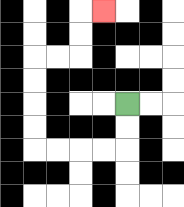{'start': '[5, 4]', 'end': '[4, 0]', 'path_directions': 'D,D,L,L,L,L,U,U,U,U,R,R,U,U,R', 'path_coordinates': '[[5, 4], [5, 5], [5, 6], [4, 6], [3, 6], [2, 6], [1, 6], [1, 5], [1, 4], [1, 3], [1, 2], [2, 2], [3, 2], [3, 1], [3, 0], [4, 0]]'}